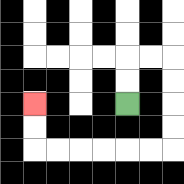{'start': '[5, 4]', 'end': '[1, 4]', 'path_directions': 'U,U,R,R,D,D,D,D,L,L,L,L,L,L,U,U', 'path_coordinates': '[[5, 4], [5, 3], [5, 2], [6, 2], [7, 2], [7, 3], [7, 4], [7, 5], [7, 6], [6, 6], [5, 6], [4, 6], [3, 6], [2, 6], [1, 6], [1, 5], [1, 4]]'}